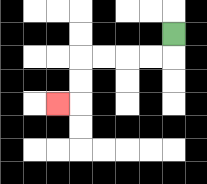{'start': '[7, 1]', 'end': '[2, 4]', 'path_directions': 'D,L,L,L,L,D,D,L', 'path_coordinates': '[[7, 1], [7, 2], [6, 2], [5, 2], [4, 2], [3, 2], [3, 3], [3, 4], [2, 4]]'}